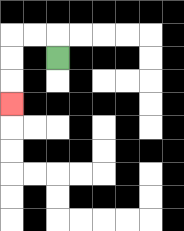{'start': '[2, 2]', 'end': '[0, 4]', 'path_directions': 'U,L,L,D,D,D', 'path_coordinates': '[[2, 2], [2, 1], [1, 1], [0, 1], [0, 2], [0, 3], [0, 4]]'}